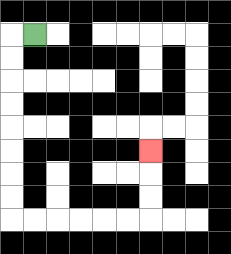{'start': '[1, 1]', 'end': '[6, 6]', 'path_directions': 'L,D,D,D,D,D,D,D,D,R,R,R,R,R,R,U,U,U', 'path_coordinates': '[[1, 1], [0, 1], [0, 2], [0, 3], [0, 4], [0, 5], [0, 6], [0, 7], [0, 8], [0, 9], [1, 9], [2, 9], [3, 9], [4, 9], [5, 9], [6, 9], [6, 8], [6, 7], [6, 6]]'}